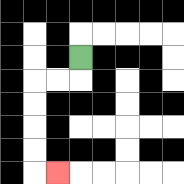{'start': '[3, 2]', 'end': '[2, 7]', 'path_directions': 'D,L,L,D,D,D,D,R', 'path_coordinates': '[[3, 2], [3, 3], [2, 3], [1, 3], [1, 4], [1, 5], [1, 6], [1, 7], [2, 7]]'}